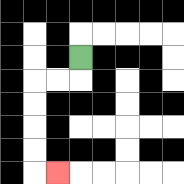{'start': '[3, 2]', 'end': '[2, 7]', 'path_directions': 'D,L,L,D,D,D,D,R', 'path_coordinates': '[[3, 2], [3, 3], [2, 3], [1, 3], [1, 4], [1, 5], [1, 6], [1, 7], [2, 7]]'}